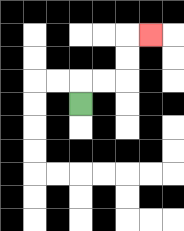{'start': '[3, 4]', 'end': '[6, 1]', 'path_directions': 'U,R,R,U,U,R', 'path_coordinates': '[[3, 4], [3, 3], [4, 3], [5, 3], [5, 2], [5, 1], [6, 1]]'}